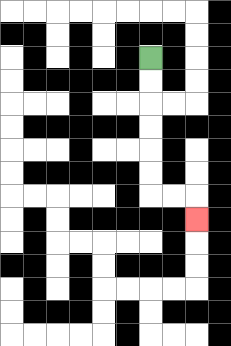{'start': '[6, 2]', 'end': '[8, 9]', 'path_directions': 'D,D,D,D,D,D,R,R,D', 'path_coordinates': '[[6, 2], [6, 3], [6, 4], [6, 5], [6, 6], [6, 7], [6, 8], [7, 8], [8, 8], [8, 9]]'}